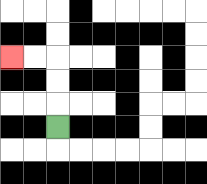{'start': '[2, 5]', 'end': '[0, 2]', 'path_directions': 'U,U,U,L,L', 'path_coordinates': '[[2, 5], [2, 4], [2, 3], [2, 2], [1, 2], [0, 2]]'}